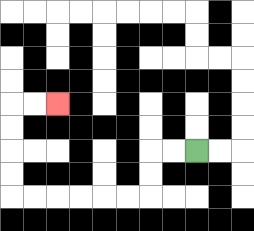{'start': '[8, 6]', 'end': '[2, 4]', 'path_directions': 'L,L,D,D,L,L,L,L,L,L,U,U,U,U,R,R', 'path_coordinates': '[[8, 6], [7, 6], [6, 6], [6, 7], [6, 8], [5, 8], [4, 8], [3, 8], [2, 8], [1, 8], [0, 8], [0, 7], [0, 6], [0, 5], [0, 4], [1, 4], [2, 4]]'}